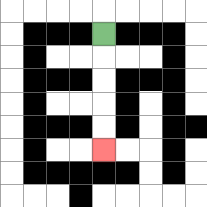{'start': '[4, 1]', 'end': '[4, 6]', 'path_directions': 'D,D,D,D,D', 'path_coordinates': '[[4, 1], [4, 2], [4, 3], [4, 4], [4, 5], [4, 6]]'}